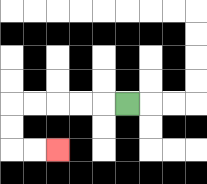{'start': '[5, 4]', 'end': '[2, 6]', 'path_directions': 'L,L,L,L,L,D,D,R,R', 'path_coordinates': '[[5, 4], [4, 4], [3, 4], [2, 4], [1, 4], [0, 4], [0, 5], [0, 6], [1, 6], [2, 6]]'}